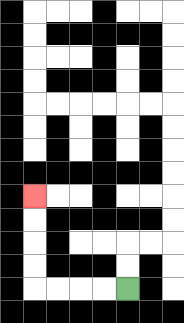{'start': '[5, 12]', 'end': '[1, 8]', 'path_directions': 'L,L,L,L,U,U,U,U', 'path_coordinates': '[[5, 12], [4, 12], [3, 12], [2, 12], [1, 12], [1, 11], [1, 10], [1, 9], [1, 8]]'}